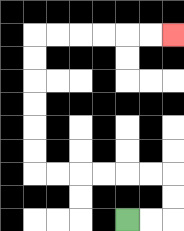{'start': '[5, 9]', 'end': '[7, 1]', 'path_directions': 'R,R,U,U,L,L,L,L,L,L,U,U,U,U,U,U,R,R,R,R,R,R', 'path_coordinates': '[[5, 9], [6, 9], [7, 9], [7, 8], [7, 7], [6, 7], [5, 7], [4, 7], [3, 7], [2, 7], [1, 7], [1, 6], [1, 5], [1, 4], [1, 3], [1, 2], [1, 1], [2, 1], [3, 1], [4, 1], [5, 1], [6, 1], [7, 1]]'}